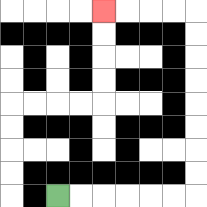{'start': '[2, 8]', 'end': '[4, 0]', 'path_directions': 'R,R,R,R,R,R,U,U,U,U,U,U,U,U,L,L,L,L', 'path_coordinates': '[[2, 8], [3, 8], [4, 8], [5, 8], [6, 8], [7, 8], [8, 8], [8, 7], [8, 6], [8, 5], [8, 4], [8, 3], [8, 2], [8, 1], [8, 0], [7, 0], [6, 0], [5, 0], [4, 0]]'}